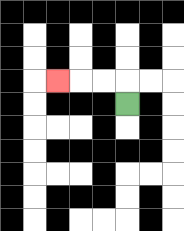{'start': '[5, 4]', 'end': '[2, 3]', 'path_directions': 'U,L,L,L', 'path_coordinates': '[[5, 4], [5, 3], [4, 3], [3, 3], [2, 3]]'}